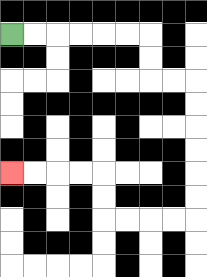{'start': '[0, 1]', 'end': '[0, 7]', 'path_directions': 'R,R,R,R,R,R,D,D,R,R,D,D,D,D,D,D,L,L,L,L,U,U,L,L,L,L', 'path_coordinates': '[[0, 1], [1, 1], [2, 1], [3, 1], [4, 1], [5, 1], [6, 1], [6, 2], [6, 3], [7, 3], [8, 3], [8, 4], [8, 5], [8, 6], [8, 7], [8, 8], [8, 9], [7, 9], [6, 9], [5, 9], [4, 9], [4, 8], [4, 7], [3, 7], [2, 7], [1, 7], [0, 7]]'}